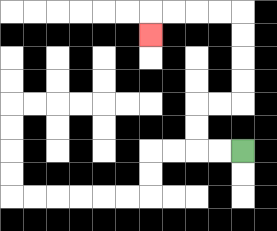{'start': '[10, 6]', 'end': '[6, 1]', 'path_directions': 'L,L,U,U,R,R,U,U,U,U,L,L,L,L,D', 'path_coordinates': '[[10, 6], [9, 6], [8, 6], [8, 5], [8, 4], [9, 4], [10, 4], [10, 3], [10, 2], [10, 1], [10, 0], [9, 0], [8, 0], [7, 0], [6, 0], [6, 1]]'}